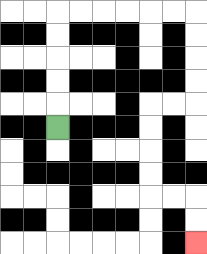{'start': '[2, 5]', 'end': '[8, 10]', 'path_directions': 'U,U,U,U,U,R,R,R,R,R,R,D,D,D,D,L,L,D,D,D,D,R,R,D,D', 'path_coordinates': '[[2, 5], [2, 4], [2, 3], [2, 2], [2, 1], [2, 0], [3, 0], [4, 0], [5, 0], [6, 0], [7, 0], [8, 0], [8, 1], [8, 2], [8, 3], [8, 4], [7, 4], [6, 4], [6, 5], [6, 6], [6, 7], [6, 8], [7, 8], [8, 8], [8, 9], [8, 10]]'}